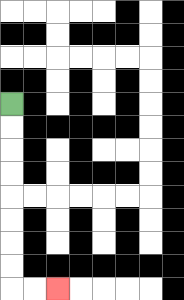{'start': '[0, 4]', 'end': '[2, 12]', 'path_directions': 'D,D,D,D,D,D,D,D,R,R', 'path_coordinates': '[[0, 4], [0, 5], [0, 6], [0, 7], [0, 8], [0, 9], [0, 10], [0, 11], [0, 12], [1, 12], [2, 12]]'}